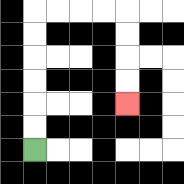{'start': '[1, 6]', 'end': '[5, 4]', 'path_directions': 'U,U,U,U,U,U,R,R,R,R,D,D,D,D', 'path_coordinates': '[[1, 6], [1, 5], [1, 4], [1, 3], [1, 2], [1, 1], [1, 0], [2, 0], [3, 0], [4, 0], [5, 0], [5, 1], [5, 2], [5, 3], [5, 4]]'}